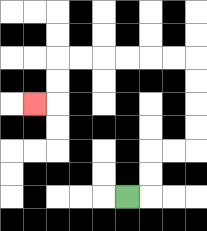{'start': '[5, 8]', 'end': '[1, 4]', 'path_directions': 'R,U,U,R,R,U,U,U,U,L,L,L,L,L,L,D,D,L', 'path_coordinates': '[[5, 8], [6, 8], [6, 7], [6, 6], [7, 6], [8, 6], [8, 5], [8, 4], [8, 3], [8, 2], [7, 2], [6, 2], [5, 2], [4, 2], [3, 2], [2, 2], [2, 3], [2, 4], [1, 4]]'}